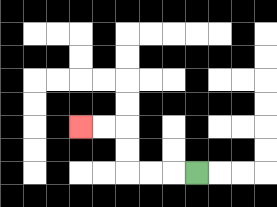{'start': '[8, 7]', 'end': '[3, 5]', 'path_directions': 'L,L,L,U,U,L,L', 'path_coordinates': '[[8, 7], [7, 7], [6, 7], [5, 7], [5, 6], [5, 5], [4, 5], [3, 5]]'}